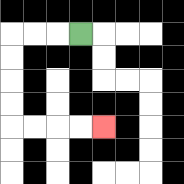{'start': '[3, 1]', 'end': '[4, 5]', 'path_directions': 'L,L,L,D,D,D,D,R,R,R,R', 'path_coordinates': '[[3, 1], [2, 1], [1, 1], [0, 1], [0, 2], [0, 3], [0, 4], [0, 5], [1, 5], [2, 5], [3, 5], [4, 5]]'}